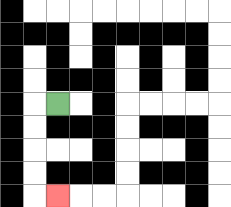{'start': '[2, 4]', 'end': '[2, 8]', 'path_directions': 'L,D,D,D,D,R', 'path_coordinates': '[[2, 4], [1, 4], [1, 5], [1, 6], [1, 7], [1, 8], [2, 8]]'}